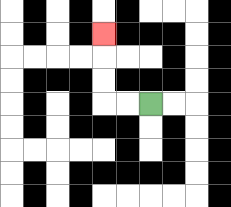{'start': '[6, 4]', 'end': '[4, 1]', 'path_directions': 'L,L,U,U,U', 'path_coordinates': '[[6, 4], [5, 4], [4, 4], [4, 3], [4, 2], [4, 1]]'}